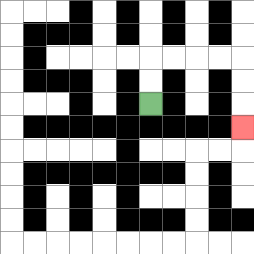{'start': '[6, 4]', 'end': '[10, 5]', 'path_directions': 'U,U,R,R,R,R,D,D,D', 'path_coordinates': '[[6, 4], [6, 3], [6, 2], [7, 2], [8, 2], [9, 2], [10, 2], [10, 3], [10, 4], [10, 5]]'}